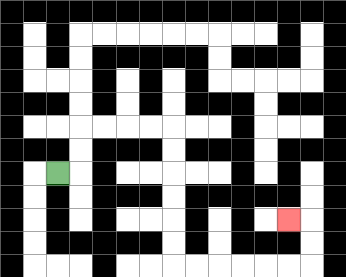{'start': '[2, 7]', 'end': '[12, 9]', 'path_directions': 'R,U,U,R,R,R,R,D,D,D,D,D,D,R,R,R,R,R,R,U,U,L', 'path_coordinates': '[[2, 7], [3, 7], [3, 6], [3, 5], [4, 5], [5, 5], [6, 5], [7, 5], [7, 6], [7, 7], [7, 8], [7, 9], [7, 10], [7, 11], [8, 11], [9, 11], [10, 11], [11, 11], [12, 11], [13, 11], [13, 10], [13, 9], [12, 9]]'}